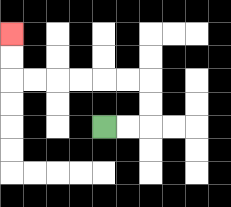{'start': '[4, 5]', 'end': '[0, 1]', 'path_directions': 'R,R,U,U,L,L,L,L,L,L,U,U', 'path_coordinates': '[[4, 5], [5, 5], [6, 5], [6, 4], [6, 3], [5, 3], [4, 3], [3, 3], [2, 3], [1, 3], [0, 3], [0, 2], [0, 1]]'}